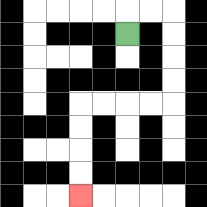{'start': '[5, 1]', 'end': '[3, 8]', 'path_directions': 'U,R,R,D,D,D,D,L,L,L,L,D,D,D,D', 'path_coordinates': '[[5, 1], [5, 0], [6, 0], [7, 0], [7, 1], [7, 2], [7, 3], [7, 4], [6, 4], [5, 4], [4, 4], [3, 4], [3, 5], [3, 6], [3, 7], [3, 8]]'}